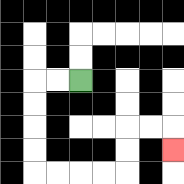{'start': '[3, 3]', 'end': '[7, 6]', 'path_directions': 'L,L,D,D,D,D,R,R,R,R,U,U,R,R,D', 'path_coordinates': '[[3, 3], [2, 3], [1, 3], [1, 4], [1, 5], [1, 6], [1, 7], [2, 7], [3, 7], [4, 7], [5, 7], [5, 6], [5, 5], [6, 5], [7, 5], [7, 6]]'}